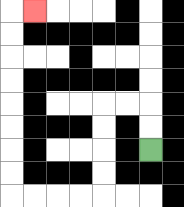{'start': '[6, 6]', 'end': '[1, 0]', 'path_directions': 'U,U,L,L,D,D,D,D,L,L,L,L,U,U,U,U,U,U,U,U,R', 'path_coordinates': '[[6, 6], [6, 5], [6, 4], [5, 4], [4, 4], [4, 5], [4, 6], [4, 7], [4, 8], [3, 8], [2, 8], [1, 8], [0, 8], [0, 7], [0, 6], [0, 5], [0, 4], [0, 3], [0, 2], [0, 1], [0, 0], [1, 0]]'}